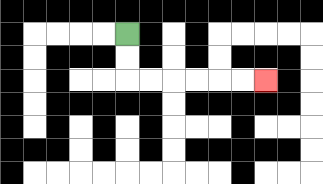{'start': '[5, 1]', 'end': '[11, 3]', 'path_directions': 'D,D,R,R,R,R,R,R', 'path_coordinates': '[[5, 1], [5, 2], [5, 3], [6, 3], [7, 3], [8, 3], [9, 3], [10, 3], [11, 3]]'}